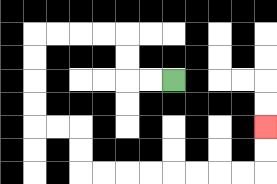{'start': '[7, 3]', 'end': '[11, 5]', 'path_directions': 'L,L,U,U,L,L,L,L,D,D,D,D,R,R,D,D,R,R,R,R,R,R,R,R,U,U', 'path_coordinates': '[[7, 3], [6, 3], [5, 3], [5, 2], [5, 1], [4, 1], [3, 1], [2, 1], [1, 1], [1, 2], [1, 3], [1, 4], [1, 5], [2, 5], [3, 5], [3, 6], [3, 7], [4, 7], [5, 7], [6, 7], [7, 7], [8, 7], [9, 7], [10, 7], [11, 7], [11, 6], [11, 5]]'}